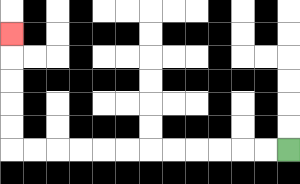{'start': '[12, 6]', 'end': '[0, 1]', 'path_directions': 'L,L,L,L,L,L,L,L,L,L,L,L,U,U,U,U,U', 'path_coordinates': '[[12, 6], [11, 6], [10, 6], [9, 6], [8, 6], [7, 6], [6, 6], [5, 6], [4, 6], [3, 6], [2, 6], [1, 6], [0, 6], [0, 5], [0, 4], [0, 3], [0, 2], [0, 1]]'}